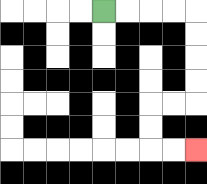{'start': '[4, 0]', 'end': '[8, 6]', 'path_directions': 'R,R,R,R,D,D,D,D,L,L,D,D,R,R', 'path_coordinates': '[[4, 0], [5, 0], [6, 0], [7, 0], [8, 0], [8, 1], [8, 2], [8, 3], [8, 4], [7, 4], [6, 4], [6, 5], [6, 6], [7, 6], [8, 6]]'}